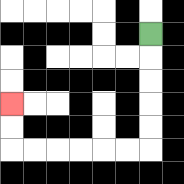{'start': '[6, 1]', 'end': '[0, 4]', 'path_directions': 'D,D,D,D,D,L,L,L,L,L,L,U,U', 'path_coordinates': '[[6, 1], [6, 2], [6, 3], [6, 4], [6, 5], [6, 6], [5, 6], [4, 6], [3, 6], [2, 6], [1, 6], [0, 6], [0, 5], [0, 4]]'}